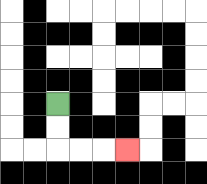{'start': '[2, 4]', 'end': '[5, 6]', 'path_directions': 'D,D,R,R,R', 'path_coordinates': '[[2, 4], [2, 5], [2, 6], [3, 6], [4, 6], [5, 6]]'}